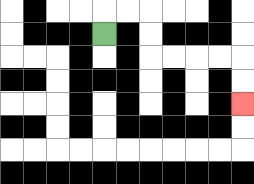{'start': '[4, 1]', 'end': '[10, 4]', 'path_directions': 'U,R,R,D,D,R,R,R,R,D,D', 'path_coordinates': '[[4, 1], [4, 0], [5, 0], [6, 0], [6, 1], [6, 2], [7, 2], [8, 2], [9, 2], [10, 2], [10, 3], [10, 4]]'}